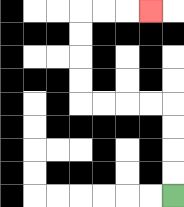{'start': '[7, 8]', 'end': '[6, 0]', 'path_directions': 'U,U,U,U,L,L,L,L,U,U,U,U,R,R,R', 'path_coordinates': '[[7, 8], [7, 7], [7, 6], [7, 5], [7, 4], [6, 4], [5, 4], [4, 4], [3, 4], [3, 3], [3, 2], [3, 1], [3, 0], [4, 0], [5, 0], [6, 0]]'}